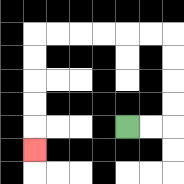{'start': '[5, 5]', 'end': '[1, 6]', 'path_directions': 'R,R,U,U,U,U,L,L,L,L,L,L,D,D,D,D,D', 'path_coordinates': '[[5, 5], [6, 5], [7, 5], [7, 4], [7, 3], [7, 2], [7, 1], [6, 1], [5, 1], [4, 1], [3, 1], [2, 1], [1, 1], [1, 2], [1, 3], [1, 4], [1, 5], [1, 6]]'}